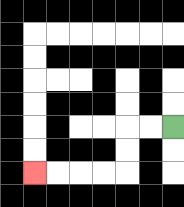{'start': '[7, 5]', 'end': '[1, 7]', 'path_directions': 'L,L,D,D,L,L,L,L', 'path_coordinates': '[[7, 5], [6, 5], [5, 5], [5, 6], [5, 7], [4, 7], [3, 7], [2, 7], [1, 7]]'}